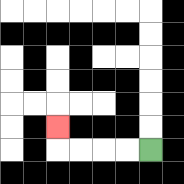{'start': '[6, 6]', 'end': '[2, 5]', 'path_directions': 'L,L,L,L,U', 'path_coordinates': '[[6, 6], [5, 6], [4, 6], [3, 6], [2, 6], [2, 5]]'}